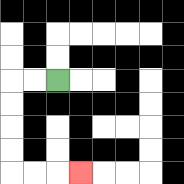{'start': '[2, 3]', 'end': '[3, 7]', 'path_directions': 'L,L,D,D,D,D,R,R,R', 'path_coordinates': '[[2, 3], [1, 3], [0, 3], [0, 4], [0, 5], [0, 6], [0, 7], [1, 7], [2, 7], [3, 7]]'}